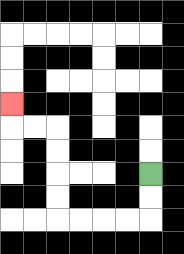{'start': '[6, 7]', 'end': '[0, 4]', 'path_directions': 'D,D,L,L,L,L,U,U,U,U,L,L,U', 'path_coordinates': '[[6, 7], [6, 8], [6, 9], [5, 9], [4, 9], [3, 9], [2, 9], [2, 8], [2, 7], [2, 6], [2, 5], [1, 5], [0, 5], [0, 4]]'}